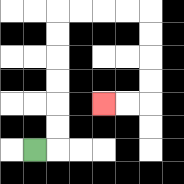{'start': '[1, 6]', 'end': '[4, 4]', 'path_directions': 'R,U,U,U,U,U,U,R,R,R,R,D,D,D,D,L,L', 'path_coordinates': '[[1, 6], [2, 6], [2, 5], [2, 4], [2, 3], [2, 2], [2, 1], [2, 0], [3, 0], [4, 0], [5, 0], [6, 0], [6, 1], [6, 2], [6, 3], [6, 4], [5, 4], [4, 4]]'}